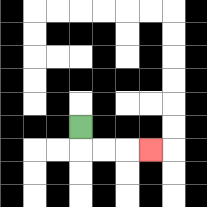{'start': '[3, 5]', 'end': '[6, 6]', 'path_directions': 'D,R,R,R', 'path_coordinates': '[[3, 5], [3, 6], [4, 6], [5, 6], [6, 6]]'}